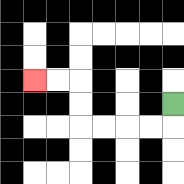{'start': '[7, 4]', 'end': '[1, 3]', 'path_directions': 'D,L,L,L,L,U,U,L,L', 'path_coordinates': '[[7, 4], [7, 5], [6, 5], [5, 5], [4, 5], [3, 5], [3, 4], [3, 3], [2, 3], [1, 3]]'}